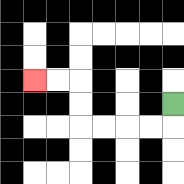{'start': '[7, 4]', 'end': '[1, 3]', 'path_directions': 'D,L,L,L,L,U,U,L,L', 'path_coordinates': '[[7, 4], [7, 5], [6, 5], [5, 5], [4, 5], [3, 5], [3, 4], [3, 3], [2, 3], [1, 3]]'}